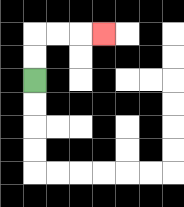{'start': '[1, 3]', 'end': '[4, 1]', 'path_directions': 'U,U,R,R,R', 'path_coordinates': '[[1, 3], [1, 2], [1, 1], [2, 1], [3, 1], [4, 1]]'}